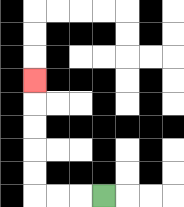{'start': '[4, 8]', 'end': '[1, 3]', 'path_directions': 'L,L,L,U,U,U,U,U', 'path_coordinates': '[[4, 8], [3, 8], [2, 8], [1, 8], [1, 7], [1, 6], [1, 5], [1, 4], [1, 3]]'}